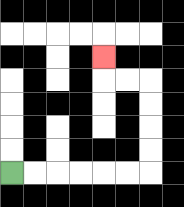{'start': '[0, 7]', 'end': '[4, 2]', 'path_directions': 'R,R,R,R,R,R,U,U,U,U,L,L,U', 'path_coordinates': '[[0, 7], [1, 7], [2, 7], [3, 7], [4, 7], [5, 7], [6, 7], [6, 6], [6, 5], [6, 4], [6, 3], [5, 3], [4, 3], [4, 2]]'}